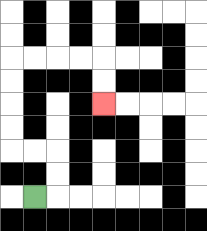{'start': '[1, 8]', 'end': '[4, 4]', 'path_directions': 'R,U,U,L,L,U,U,U,U,R,R,R,R,D,D', 'path_coordinates': '[[1, 8], [2, 8], [2, 7], [2, 6], [1, 6], [0, 6], [0, 5], [0, 4], [0, 3], [0, 2], [1, 2], [2, 2], [3, 2], [4, 2], [4, 3], [4, 4]]'}